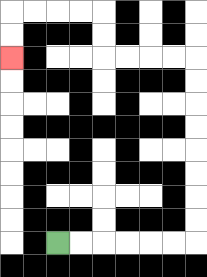{'start': '[2, 10]', 'end': '[0, 2]', 'path_directions': 'R,R,R,R,R,R,U,U,U,U,U,U,U,U,L,L,L,L,U,U,L,L,L,L,D,D', 'path_coordinates': '[[2, 10], [3, 10], [4, 10], [5, 10], [6, 10], [7, 10], [8, 10], [8, 9], [8, 8], [8, 7], [8, 6], [8, 5], [8, 4], [8, 3], [8, 2], [7, 2], [6, 2], [5, 2], [4, 2], [4, 1], [4, 0], [3, 0], [2, 0], [1, 0], [0, 0], [0, 1], [0, 2]]'}